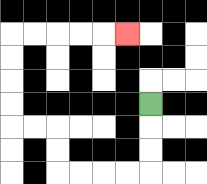{'start': '[6, 4]', 'end': '[5, 1]', 'path_directions': 'D,D,D,L,L,L,L,U,U,L,L,U,U,U,U,R,R,R,R,R', 'path_coordinates': '[[6, 4], [6, 5], [6, 6], [6, 7], [5, 7], [4, 7], [3, 7], [2, 7], [2, 6], [2, 5], [1, 5], [0, 5], [0, 4], [0, 3], [0, 2], [0, 1], [1, 1], [2, 1], [3, 1], [4, 1], [5, 1]]'}